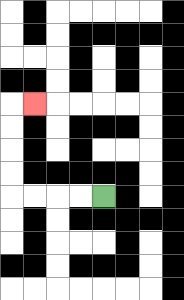{'start': '[4, 8]', 'end': '[1, 4]', 'path_directions': 'L,L,L,L,U,U,U,U,R', 'path_coordinates': '[[4, 8], [3, 8], [2, 8], [1, 8], [0, 8], [0, 7], [0, 6], [0, 5], [0, 4], [1, 4]]'}